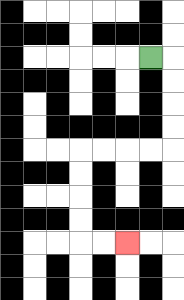{'start': '[6, 2]', 'end': '[5, 10]', 'path_directions': 'R,D,D,D,D,L,L,L,L,D,D,D,D,R,R', 'path_coordinates': '[[6, 2], [7, 2], [7, 3], [7, 4], [7, 5], [7, 6], [6, 6], [5, 6], [4, 6], [3, 6], [3, 7], [3, 8], [3, 9], [3, 10], [4, 10], [5, 10]]'}